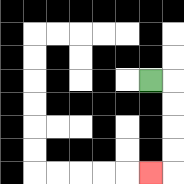{'start': '[6, 3]', 'end': '[6, 7]', 'path_directions': 'R,D,D,D,D,L', 'path_coordinates': '[[6, 3], [7, 3], [7, 4], [7, 5], [7, 6], [7, 7], [6, 7]]'}